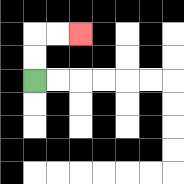{'start': '[1, 3]', 'end': '[3, 1]', 'path_directions': 'U,U,R,R', 'path_coordinates': '[[1, 3], [1, 2], [1, 1], [2, 1], [3, 1]]'}